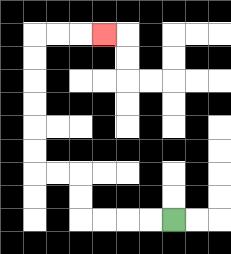{'start': '[7, 9]', 'end': '[4, 1]', 'path_directions': 'L,L,L,L,U,U,L,L,U,U,U,U,U,U,R,R,R', 'path_coordinates': '[[7, 9], [6, 9], [5, 9], [4, 9], [3, 9], [3, 8], [3, 7], [2, 7], [1, 7], [1, 6], [1, 5], [1, 4], [1, 3], [1, 2], [1, 1], [2, 1], [3, 1], [4, 1]]'}